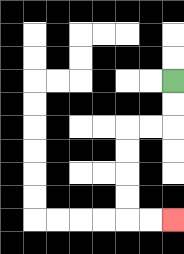{'start': '[7, 3]', 'end': '[7, 9]', 'path_directions': 'D,D,L,L,D,D,D,D,R,R', 'path_coordinates': '[[7, 3], [7, 4], [7, 5], [6, 5], [5, 5], [5, 6], [5, 7], [5, 8], [5, 9], [6, 9], [7, 9]]'}